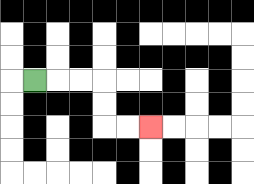{'start': '[1, 3]', 'end': '[6, 5]', 'path_directions': 'R,R,R,D,D,R,R', 'path_coordinates': '[[1, 3], [2, 3], [3, 3], [4, 3], [4, 4], [4, 5], [5, 5], [6, 5]]'}